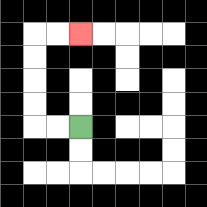{'start': '[3, 5]', 'end': '[3, 1]', 'path_directions': 'L,L,U,U,U,U,R,R', 'path_coordinates': '[[3, 5], [2, 5], [1, 5], [1, 4], [1, 3], [1, 2], [1, 1], [2, 1], [3, 1]]'}